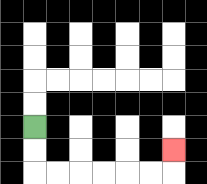{'start': '[1, 5]', 'end': '[7, 6]', 'path_directions': 'D,D,R,R,R,R,R,R,U', 'path_coordinates': '[[1, 5], [1, 6], [1, 7], [2, 7], [3, 7], [4, 7], [5, 7], [6, 7], [7, 7], [7, 6]]'}